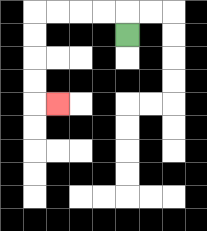{'start': '[5, 1]', 'end': '[2, 4]', 'path_directions': 'U,L,L,L,L,D,D,D,D,R', 'path_coordinates': '[[5, 1], [5, 0], [4, 0], [3, 0], [2, 0], [1, 0], [1, 1], [1, 2], [1, 3], [1, 4], [2, 4]]'}